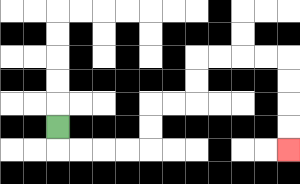{'start': '[2, 5]', 'end': '[12, 6]', 'path_directions': 'D,R,R,R,R,U,U,R,R,U,U,R,R,R,R,D,D,D,D', 'path_coordinates': '[[2, 5], [2, 6], [3, 6], [4, 6], [5, 6], [6, 6], [6, 5], [6, 4], [7, 4], [8, 4], [8, 3], [8, 2], [9, 2], [10, 2], [11, 2], [12, 2], [12, 3], [12, 4], [12, 5], [12, 6]]'}